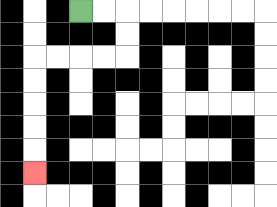{'start': '[3, 0]', 'end': '[1, 7]', 'path_directions': 'R,R,D,D,L,L,L,L,D,D,D,D,D', 'path_coordinates': '[[3, 0], [4, 0], [5, 0], [5, 1], [5, 2], [4, 2], [3, 2], [2, 2], [1, 2], [1, 3], [1, 4], [1, 5], [1, 6], [1, 7]]'}